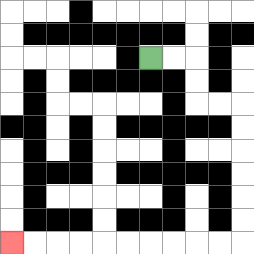{'start': '[6, 2]', 'end': '[0, 10]', 'path_directions': 'R,R,D,D,R,R,D,D,D,D,D,D,L,L,L,L,L,L,L,L,L,L', 'path_coordinates': '[[6, 2], [7, 2], [8, 2], [8, 3], [8, 4], [9, 4], [10, 4], [10, 5], [10, 6], [10, 7], [10, 8], [10, 9], [10, 10], [9, 10], [8, 10], [7, 10], [6, 10], [5, 10], [4, 10], [3, 10], [2, 10], [1, 10], [0, 10]]'}